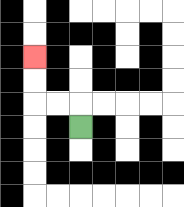{'start': '[3, 5]', 'end': '[1, 2]', 'path_directions': 'U,L,L,U,U', 'path_coordinates': '[[3, 5], [3, 4], [2, 4], [1, 4], [1, 3], [1, 2]]'}